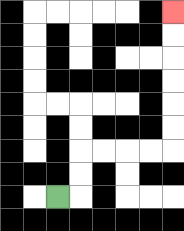{'start': '[2, 8]', 'end': '[7, 0]', 'path_directions': 'R,U,U,R,R,R,R,U,U,U,U,U,U', 'path_coordinates': '[[2, 8], [3, 8], [3, 7], [3, 6], [4, 6], [5, 6], [6, 6], [7, 6], [7, 5], [7, 4], [7, 3], [7, 2], [7, 1], [7, 0]]'}